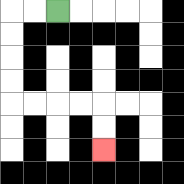{'start': '[2, 0]', 'end': '[4, 6]', 'path_directions': 'L,L,D,D,D,D,R,R,R,R,D,D', 'path_coordinates': '[[2, 0], [1, 0], [0, 0], [0, 1], [0, 2], [0, 3], [0, 4], [1, 4], [2, 4], [3, 4], [4, 4], [4, 5], [4, 6]]'}